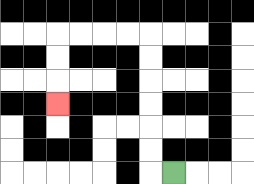{'start': '[7, 7]', 'end': '[2, 4]', 'path_directions': 'L,U,U,U,U,U,U,L,L,L,L,D,D,D', 'path_coordinates': '[[7, 7], [6, 7], [6, 6], [6, 5], [6, 4], [6, 3], [6, 2], [6, 1], [5, 1], [4, 1], [3, 1], [2, 1], [2, 2], [2, 3], [2, 4]]'}